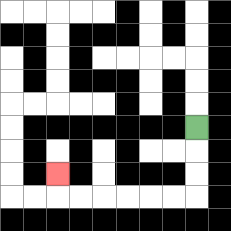{'start': '[8, 5]', 'end': '[2, 7]', 'path_directions': 'D,D,D,L,L,L,L,L,L,U', 'path_coordinates': '[[8, 5], [8, 6], [8, 7], [8, 8], [7, 8], [6, 8], [5, 8], [4, 8], [3, 8], [2, 8], [2, 7]]'}